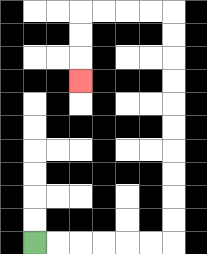{'start': '[1, 10]', 'end': '[3, 3]', 'path_directions': 'R,R,R,R,R,R,U,U,U,U,U,U,U,U,U,U,L,L,L,L,D,D,D', 'path_coordinates': '[[1, 10], [2, 10], [3, 10], [4, 10], [5, 10], [6, 10], [7, 10], [7, 9], [7, 8], [7, 7], [7, 6], [7, 5], [7, 4], [7, 3], [7, 2], [7, 1], [7, 0], [6, 0], [5, 0], [4, 0], [3, 0], [3, 1], [3, 2], [3, 3]]'}